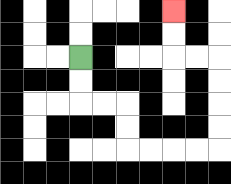{'start': '[3, 2]', 'end': '[7, 0]', 'path_directions': 'D,D,R,R,D,D,R,R,R,R,U,U,U,U,L,L,U,U', 'path_coordinates': '[[3, 2], [3, 3], [3, 4], [4, 4], [5, 4], [5, 5], [5, 6], [6, 6], [7, 6], [8, 6], [9, 6], [9, 5], [9, 4], [9, 3], [9, 2], [8, 2], [7, 2], [7, 1], [7, 0]]'}